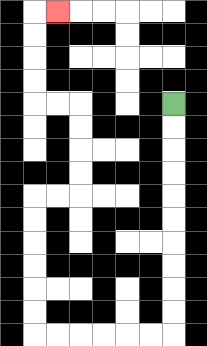{'start': '[7, 4]', 'end': '[2, 0]', 'path_directions': 'D,D,D,D,D,D,D,D,D,D,L,L,L,L,L,L,U,U,U,U,U,U,R,R,U,U,U,U,L,L,U,U,U,U,R', 'path_coordinates': '[[7, 4], [7, 5], [7, 6], [7, 7], [7, 8], [7, 9], [7, 10], [7, 11], [7, 12], [7, 13], [7, 14], [6, 14], [5, 14], [4, 14], [3, 14], [2, 14], [1, 14], [1, 13], [1, 12], [1, 11], [1, 10], [1, 9], [1, 8], [2, 8], [3, 8], [3, 7], [3, 6], [3, 5], [3, 4], [2, 4], [1, 4], [1, 3], [1, 2], [1, 1], [1, 0], [2, 0]]'}